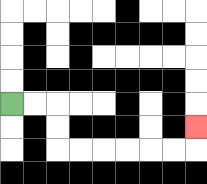{'start': '[0, 4]', 'end': '[8, 5]', 'path_directions': 'R,R,D,D,R,R,R,R,R,R,U', 'path_coordinates': '[[0, 4], [1, 4], [2, 4], [2, 5], [2, 6], [3, 6], [4, 6], [5, 6], [6, 6], [7, 6], [8, 6], [8, 5]]'}